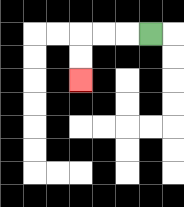{'start': '[6, 1]', 'end': '[3, 3]', 'path_directions': 'L,L,L,D,D', 'path_coordinates': '[[6, 1], [5, 1], [4, 1], [3, 1], [3, 2], [3, 3]]'}